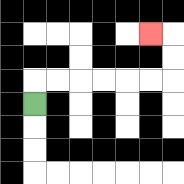{'start': '[1, 4]', 'end': '[6, 1]', 'path_directions': 'U,R,R,R,R,R,R,U,U,L', 'path_coordinates': '[[1, 4], [1, 3], [2, 3], [3, 3], [4, 3], [5, 3], [6, 3], [7, 3], [7, 2], [7, 1], [6, 1]]'}